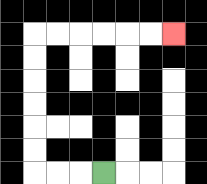{'start': '[4, 7]', 'end': '[7, 1]', 'path_directions': 'L,L,L,U,U,U,U,U,U,R,R,R,R,R,R', 'path_coordinates': '[[4, 7], [3, 7], [2, 7], [1, 7], [1, 6], [1, 5], [1, 4], [1, 3], [1, 2], [1, 1], [2, 1], [3, 1], [4, 1], [5, 1], [6, 1], [7, 1]]'}